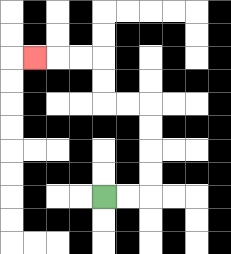{'start': '[4, 8]', 'end': '[1, 2]', 'path_directions': 'R,R,U,U,U,U,L,L,U,U,L,L,L', 'path_coordinates': '[[4, 8], [5, 8], [6, 8], [6, 7], [6, 6], [6, 5], [6, 4], [5, 4], [4, 4], [4, 3], [4, 2], [3, 2], [2, 2], [1, 2]]'}